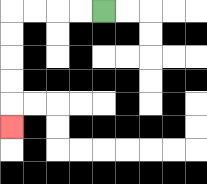{'start': '[4, 0]', 'end': '[0, 5]', 'path_directions': 'L,L,L,L,D,D,D,D,D', 'path_coordinates': '[[4, 0], [3, 0], [2, 0], [1, 0], [0, 0], [0, 1], [0, 2], [0, 3], [0, 4], [0, 5]]'}